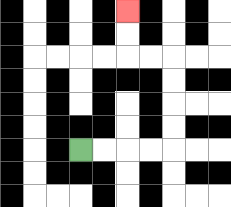{'start': '[3, 6]', 'end': '[5, 0]', 'path_directions': 'R,R,R,R,U,U,U,U,L,L,U,U', 'path_coordinates': '[[3, 6], [4, 6], [5, 6], [6, 6], [7, 6], [7, 5], [7, 4], [7, 3], [7, 2], [6, 2], [5, 2], [5, 1], [5, 0]]'}